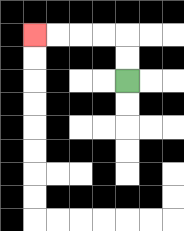{'start': '[5, 3]', 'end': '[1, 1]', 'path_directions': 'U,U,L,L,L,L', 'path_coordinates': '[[5, 3], [5, 2], [5, 1], [4, 1], [3, 1], [2, 1], [1, 1]]'}